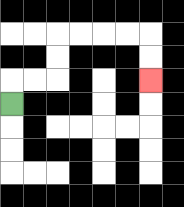{'start': '[0, 4]', 'end': '[6, 3]', 'path_directions': 'U,R,R,U,U,R,R,R,R,D,D', 'path_coordinates': '[[0, 4], [0, 3], [1, 3], [2, 3], [2, 2], [2, 1], [3, 1], [4, 1], [5, 1], [6, 1], [6, 2], [6, 3]]'}